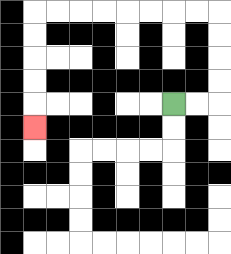{'start': '[7, 4]', 'end': '[1, 5]', 'path_directions': 'R,R,U,U,U,U,L,L,L,L,L,L,L,L,D,D,D,D,D', 'path_coordinates': '[[7, 4], [8, 4], [9, 4], [9, 3], [9, 2], [9, 1], [9, 0], [8, 0], [7, 0], [6, 0], [5, 0], [4, 0], [3, 0], [2, 0], [1, 0], [1, 1], [1, 2], [1, 3], [1, 4], [1, 5]]'}